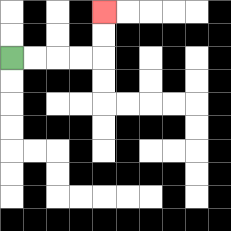{'start': '[0, 2]', 'end': '[4, 0]', 'path_directions': 'R,R,R,R,U,U', 'path_coordinates': '[[0, 2], [1, 2], [2, 2], [3, 2], [4, 2], [4, 1], [4, 0]]'}